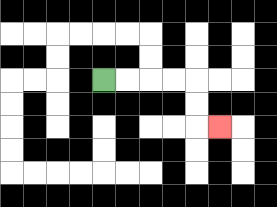{'start': '[4, 3]', 'end': '[9, 5]', 'path_directions': 'R,R,R,R,D,D,R', 'path_coordinates': '[[4, 3], [5, 3], [6, 3], [7, 3], [8, 3], [8, 4], [8, 5], [9, 5]]'}